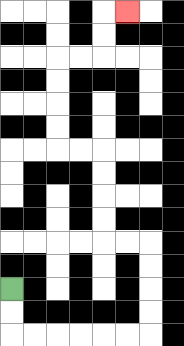{'start': '[0, 12]', 'end': '[5, 0]', 'path_directions': 'D,D,R,R,R,R,R,R,U,U,U,U,L,L,U,U,U,U,L,L,U,U,U,U,R,R,U,U,R', 'path_coordinates': '[[0, 12], [0, 13], [0, 14], [1, 14], [2, 14], [3, 14], [4, 14], [5, 14], [6, 14], [6, 13], [6, 12], [6, 11], [6, 10], [5, 10], [4, 10], [4, 9], [4, 8], [4, 7], [4, 6], [3, 6], [2, 6], [2, 5], [2, 4], [2, 3], [2, 2], [3, 2], [4, 2], [4, 1], [4, 0], [5, 0]]'}